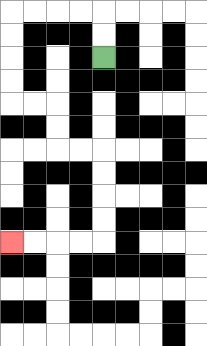{'start': '[4, 2]', 'end': '[0, 10]', 'path_directions': 'U,U,L,L,L,L,D,D,D,D,R,R,D,D,R,R,D,D,D,D,L,L,L,L', 'path_coordinates': '[[4, 2], [4, 1], [4, 0], [3, 0], [2, 0], [1, 0], [0, 0], [0, 1], [0, 2], [0, 3], [0, 4], [1, 4], [2, 4], [2, 5], [2, 6], [3, 6], [4, 6], [4, 7], [4, 8], [4, 9], [4, 10], [3, 10], [2, 10], [1, 10], [0, 10]]'}